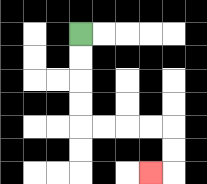{'start': '[3, 1]', 'end': '[6, 7]', 'path_directions': 'D,D,D,D,R,R,R,R,D,D,L', 'path_coordinates': '[[3, 1], [3, 2], [3, 3], [3, 4], [3, 5], [4, 5], [5, 5], [6, 5], [7, 5], [7, 6], [7, 7], [6, 7]]'}